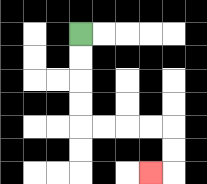{'start': '[3, 1]', 'end': '[6, 7]', 'path_directions': 'D,D,D,D,R,R,R,R,D,D,L', 'path_coordinates': '[[3, 1], [3, 2], [3, 3], [3, 4], [3, 5], [4, 5], [5, 5], [6, 5], [7, 5], [7, 6], [7, 7], [6, 7]]'}